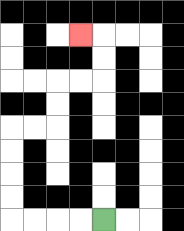{'start': '[4, 9]', 'end': '[3, 1]', 'path_directions': 'L,L,L,L,U,U,U,U,R,R,U,U,R,R,U,U,L', 'path_coordinates': '[[4, 9], [3, 9], [2, 9], [1, 9], [0, 9], [0, 8], [0, 7], [0, 6], [0, 5], [1, 5], [2, 5], [2, 4], [2, 3], [3, 3], [4, 3], [4, 2], [4, 1], [3, 1]]'}